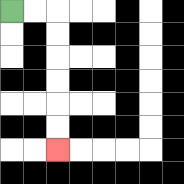{'start': '[0, 0]', 'end': '[2, 6]', 'path_directions': 'R,R,D,D,D,D,D,D', 'path_coordinates': '[[0, 0], [1, 0], [2, 0], [2, 1], [2, 2], [2, 3], [2, 4], [2, 5], [2, 6]]'}